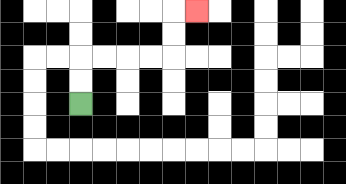{'start': '[3, 4]', 'end': '[8, 0]', 'path_directions': 'U,U,R,R,R,R,U,U,R', 'path_coordinates': '[[3, 4], [3, 3], [3, 2], [4, 2], [5, 2], [6, 2], [7, 2], [7, 1], [7, 0], [8, 0]]'}